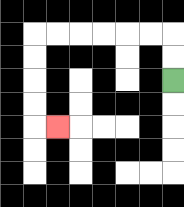{'start': '[7, 3]', 'end': '[2, 5]', 'path_directions': 'U,U,L,L,L,L,L,L,D,D,D,D,R', 'path_coordinates': '[[7, 3], [7, 2], [7, 1], [6, 1], [5, 1], [4, 1], [3, 1], [2, 1], [1, 1], [1, 2], [1, 3], [1, 4], [1, 5], [2, 5]]'}